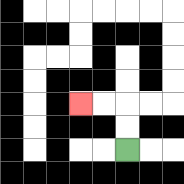{'start': '[5, 6]', 'end': '[3, 4]', 'path_directions': 'U,U,L,L', 'path_coordinates': '[[5, 6], [5, 5], [5, 4], [4, 4], [3, 4]]'}